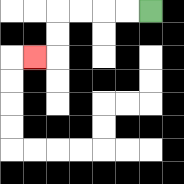{'start': '[6, 0]', 'end': '[1, 2]', 'path_directions': 'L,L,L,L,D,D,L', 'path_coordinates': '[[6, 0], [5, 0], [4, 0], [3, 0], [2, 0], [2, 1], [2, 2], [1, 2]]'}